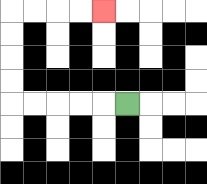{'start': '[5, 4]', 'end': '[4, 0]', 'path_directions': 'L,L,L,L,L,U,U,U,U,R,R,R,R', 'path_coordinates': '[[5, 4], [4, 4], [3, 4], [2, 4], [1, 4], [0, 4], [0, 3], [0, 2], [0, 1], [0, 0], [1, 0], [2, 0], [3, 0], [4, 0]]'}